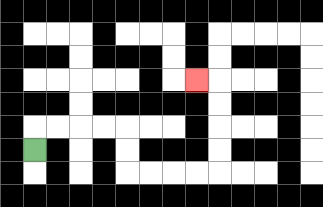{'start': '[1, 6]', 'end': '[8, 3]', 'path_directions': 'U,R,R,R,R,D,D,R,R,R,R,U,U,U,U,L', 'path_coordinates': '[[1, 6], [1, 5], [2, 5], [3, 5], [4, 5], [5, 5], [5, 6], [5, 7], [6, 7], [7, 7], [8, 7], [9, 7], [9, 6], [9, 5], [9, 4], [9, 3], [8, 3]]'}